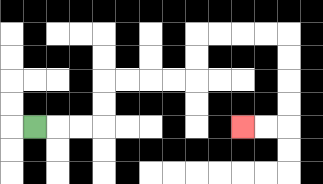{'start': '[1, 5]', 'end': '[10, 5]', 'path_directions': 'R,R,R,U,U,R,R,R,R,U,U,R,R,R,R,D,D,D,D,L,L', 'path_coordinates': '[[1, 5], [2, 5], [3, 5], [4, 5], [4, 4], [4, 3], [5, 3], [6, 3], [7, 3], [8, 3], [8, 2], [8, 1], [9, 1], [10, 1], [11, 1], [12, 1], [12, 2], [12, 3], [12, 4], [12, 5], [11, 5], [10, 5]]'}